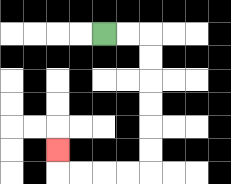{'start': '[4, 1]', 'end': '[2, 6]', 'path_directions': 'R,R,D,D,D,D,D,D,L,L,L,L,U', 'path_coordinates': '[[4, 1], [5, 1], [6, 1], [6, 2], [6, 3], [6, 4], [6, 5], [6, 6], [6, 7], [5, 7], [4, 7], [3, 7], [2, 7], [2, 6]]'}